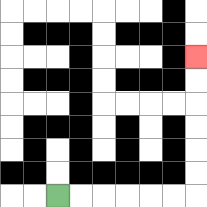{'start': '[2, 8]', 'end': '[8, 2]', 'path_directions': 'R,R,R,R,R,R,U,U,U,U,U,U', 'path_coordinates': '[[2, 8], [3, 8], [4, 8], [5, 8], [6, 8], [7, 8], [8, 8], [8, 7], [8, 6], [8, 5], [8, 4], [8, 3], [8, 2]]'}